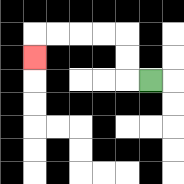{'start': '[6, 3]', 'end': '[1, 2]', 'path_directions': 'L,U,U,L,L,L,L,D', 'path_coordinates': '[[6, 3], [5, 3], [5, 2], [5, 1], [4, 1], [3, 1], [2, 1], [1, 1], [1, 2]]'}